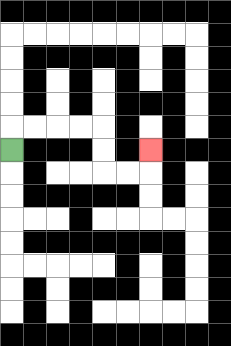{'start': '[0, 6]', 'end': '[6, 6]', 'path_directions': 'U,R,R,R,R,D,D,R,R,U', 'path_coordinates': '[[0, 6], [0, 5], [1, 5], [2, 5], [3, 5], [4, 5], [4, 6], [4, 7], [5, 7], [6, 7], [6, 6]]'}